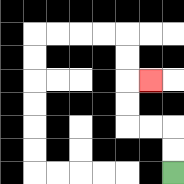{'start': '[7, 7]', 'end': '[6, 3]', 'path_directions': 'U,U,L,L,U,U,R', 'path_coordinates': '[[7, 7], [7, 6], [7, 5], [6, 5], [5, 5], [5, 4], [5, 3], [6, 3]]'}